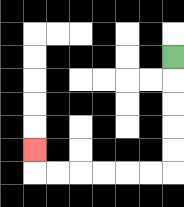{'start': '[7, 2]', 'end': '[1, 6]', 'path_directions': 'D,D,D,D,D,L,L,L,L,L,L,U', 'path_coordinates': '[[7, 2], [7, 3], [7, 4], [7, 5], [7, 6], [7, 7], [6, 7], [5, 7], [4, 7], [3, 7], [2, 7], [1, 7], [1, 6]]'}